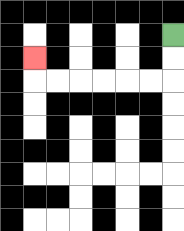{'start': '[7, 1]', 'end': '[1, 2]', 'path_directions': 'D,D,L,L,L,L,L,L,U', 'path_coordinates': '[[7, 1], [7, 2], [7, 3], [6, 3], [5, 3], [4, 3], [3, 3], [2, 3], [1, 3], [1, 2]]'}